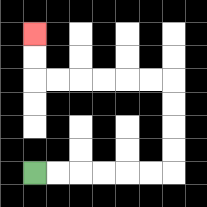{'start': '[1, 7]', 'end': '[1, 1]', 'path_directions': 'R,R,R,R,R,R,U,U,U,U,L,L,L,L,L,L,U,U', 'path_coordinates': '[[1, 7], [2, 7], [3, 7], [4, 7], [5, 7], [6, 7], [7, 7], [7, 6], [7, 5], [7, 4], [7, 3], [6, 3], [5, 3], [4, 3], [3, 3], [2, 3], [1, 3], [1, 2], [1, 1]]'}